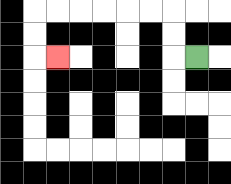{'start': '[8, 2]', 'end': '[2, 2]', 'path_directions': 'L,U,U,L,L,L,L,L,L,D,D,R', 'path_coordinates': '[[8, 2], [7, 2], [7, 1], [7, 0], [6, 0], [5, 0], [4, 0], [3, 0], [2, 0], [1, 0], [1, 1], [1, 2], [2, 2]]'}